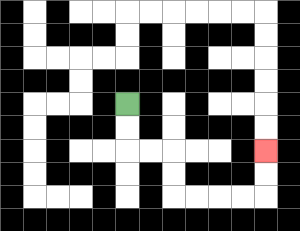{'start': '[5, 4]', 'end': '[11, 6]', 'path_directions': 'D,D,R,R,D,D,R,R,R,R,U,U', 'path_coordinates': '[[5, 4], [5, 5], [5, 6], [6, 6], [7, 6], [7, 7], [7, 8], [8, 8], [9, 8], [10, 8], [11, 8], [11, 7], [11, 6]]'}